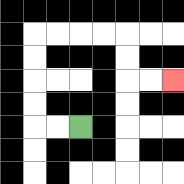{'start': '[3, 5]', 'end': '[7, 3]', 'path_directions': 'L,L,U,U,U,U,R,R,R,R,D,D,R,R', 'path_coordinates': '[[3, 5], [2, 5], [1, 5], [1, 4], [1, 3], [1, 2], [1, 1], [2, 1], [3, 1], [4, 1], [5, 1], [5, 2], [5, 3], [6, 3], [7, 3]]'}